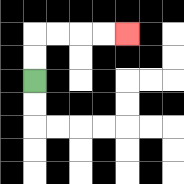{'start': '[1, 3]', 'end': '[5, 1]', 'path_directions': 'U,U,R,R,R,R', 'path_coordinates': '[[1, 3], [1, 2], [1, 1], [2, 1], [3, 1], [4, 1], [5, 1]]'}